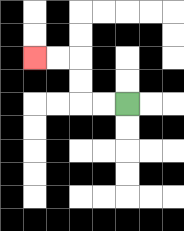{'start': '[5, 4]', 'end': '[1, 2]', 'path_directions': 'L,L,U,U,L,L', 'path_coordinates': '[[5, 4], [4, 4], [3, 4], [3, 3], [3, 2], [2, 2], [1, 2]]'}